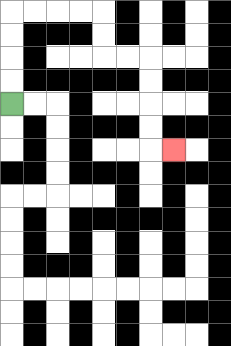{'start': '[0, 4]', 'end': '[7, 6]', 'path_directions': 'U,U,U,U,R,R,R,R,D,D,R,R,D,D,D,D,R', 'path_coordinates': '[[0, 4], [0, 3], [0, 2], [0, 1], [0, 0], [1, 0], [2, 0], [3, 0], [4, 0], [4, 1], [4, 2], [5, 2], [6, 2], [6, 3], [6, 4], [6, 5], [6, 6], [7, 6]]'}